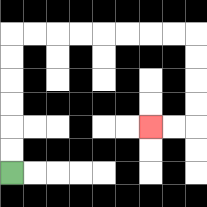{'start': '[0, 7]', 'end': '[6, 5]', 'path_directions': 'U,U,U,U,U,U,R,R,R,R,R,R,R,R,D,D,D,D,L,L', 'path_coordinates': '[[0, 7], [0, 6], [0, 5], [0, 4], [0, 3], [0, 2], [0, 1], [1, 1], [2, 1], [3, 1], [4, 1], [5, 1], [6, 1], [7, 1], [8, 1], [8, 2], [8, 3], [8, 4], [8, 5], [7, 5], [6, 5]]'}